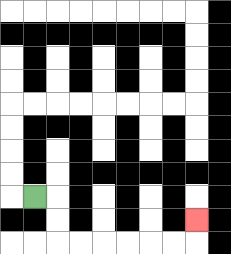{'start': '[1, 8]', 'end': '[8, 9]', 'path_directions': 'R,D,D,R,R,R,R,R,R,U', 'path_coordinates': '[[1, 8], [2, 8], [2, 9], [2, 10], [3, 10], [4, 10], [5, 10], [6, 10], [7, 10], [8, 10], [8, 9]]'}